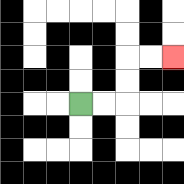{'start': '[3, 4]', 'end': '[7, 2]', 'path_directions': 'R,R,U,U,R,R', 'path_coordinates': '[[3, 4], [4, 4], [5, 4], [5, 3], [5, 2], [6, 2], [7, 2]]'}